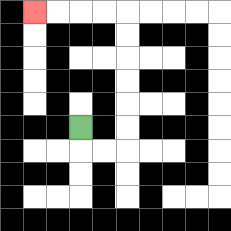{'start': '[3, 5]', 'end': '[1, 0]', 'path_directions': 'D,R,R,U,U,U,U,U,U,L,L,L,L', 'path_coordinates': '[[3, 5], [3, 6], [4, 6], [5, 6], [5, 5], [5, 4], [5, 3], [5, 2], [5, 1], [5, 0], [4, 0], [3, 0], [2, 0], [1, 0]]'}